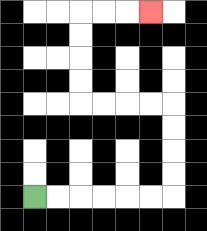{'start': '[1, 8]', 'end': '[6, 0]', 'path_directions': 'R,R,R,R,R,R,U,U,U,U,L,L,L,L,U,U,U,U,R,R,R', 'path_coordinates': '[[1, 8], [2, 8], [3, 8], [4, 8], [5, 8], [6, 8], [7, 8], [7, 7], [7, 6], [7, 5], [7, 4], [6, 4], [5, 4], [4, 4], [3, 4], [3, 3], [3, 2], [3, 1], [3, 0], [4, 0], [5, 0], [6, 0]]'}